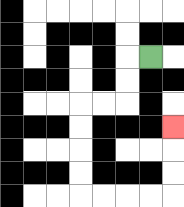{'start': '[6, 2]', 'end': '[7, 5]', 'path_directions': 'L,D,D,L,L,D,D,D,D,R,R,R,R,U,U,U', 'path_coordinates': '[[6, 2], [5, 2], [5, 3], [5, 4], [4, 4], [3, 4], [3, 5], [3, 6], [3, 7], [3, 8], [4, 8], [5, 8], [6, 8], [7, 8], [7, 7], [7, 6], [7, 5]]'}